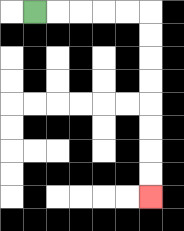{'start': '[1, 0]', 'end': '[6, 8]', 'path_directions': 'R,R,R,R,R,D,D,D,D,D,D,D,D', 'path_coordinates': '[[1, 0], [2, 0], [3, 0], [4, 0], [5, 0], [6, 0], [6, 1], [6, 2], [6, 3], [6, 4], [6, 5], [6, 6], [6, 7], [6, 8]]'}